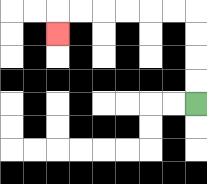{'start': '[8, 4]', 'end': '[2, 1]', 'path_directions': 'U,U,U,U,L,L,L,L,L,L,D', 'path_coordinates': '[[8, 4], [8, 3], [8, 2], [8, 1], [8, 0], [7, 0], [6, 0], [5, 0], [4, 0], [3, 0], [2, 0], [2, 1]]'}